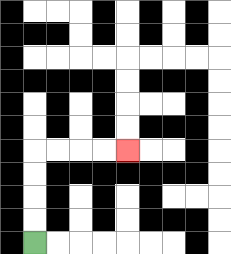{'start': '[1, 10]', 'end': '[5, 6]', 'path_directions': 'U,U,U,U,R,R,R,R', 'path_coordinates': '[[1, 10], [1, 9], [1, 8], [1, 7], [1, 6], [2, 6], [3, 6], [4, 6], [5, 6]]'}